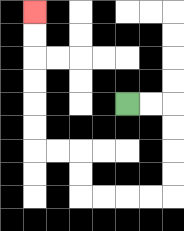{'start': '[5, 4]', 'end': '[1, 0]', 'path_directions': 'R,R,D,D,D,D,L,L,L,L,U,U,L,L,U,U,U,U,U,U', 'path_coordinates': '[[5, 4], [6, 4], [7, 4], [7, 5], [7, 6], [7, 7], [7, 8], [6, 8], [5, 8], [4, 8], [3, 8], [3, 7], [3, 6], [2, 6], [1, 6], [1, 5], [1, 4], [1, 3], [1, 2], [1, 1], [1, 0]]'}